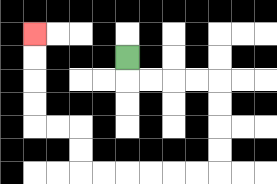{'start': '[5, 2]', 'end': '[1, 1]', 'path_directions': 'D,R,R,R,R,D,D,D,D,L,L,L,L,L,L,U,U,L,L,U,U,U,U', 'path_coordinates': '[[5, 2], [5, 3], [6, 3], [7, 3], [8, 3], [9, 3], [9, 4], [9, 5], [9, 6], [9, 7], [8, 7], [7, 7], [6, 7], [5, 7], [4, 7], [3, 7], [3, 6], [3, 5], [2, 5], [1, 5], [1, 4], [1, 3], [1, 2], [1, 1]]'}